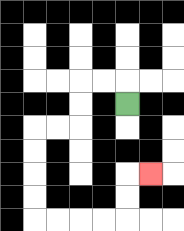{'start': '[5, 4]', 'end': '[6, 7]', 'path_directions': 'U,L,L,D,D,L,L,D,D,D,D,R,R,R,R,U,U,R', 'path_coordinates': '[[5, 4], [5, 3], [4, 3], [3, 3], [3, 4], [3, 5], [2, 5], [1, 5], [1, 6], [1, 7], [1, 8], [1, 9], [2, 9], [3, 9], [4, 9], [5, 9], [5, 8], [5, 7], [6, 7]]'}